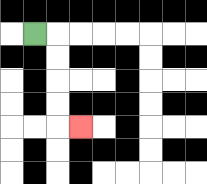{'start': '[1, 1]', 'end': '[3, 5]', 'path_directions': 'R,D,D,D,D,R', 'path_coordinates': '[[1, 1], [2, 1], [2, 2], [2, 3], [2, 4], [2, 5], [3, 5]]'}